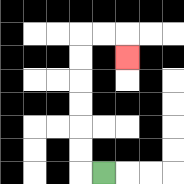{'start': '[4, 7]', 'end': '[5, 2]', 'path_directions': 'L,U,U,U,U,U,U,R,R,D', 'path_coordinates': '[[4, 7], [3, 7], [3, 6], [3, 5], [3, 4], [3, 3], [3, 2], [3, 1], [4, 1], [5, 1], [5, 2]]'}